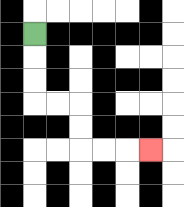{'start': '[1, 1]', 'end': '[6, 6]', 'path_directions': 'D,D,D,R,R,D,D,R,R,R', 'path_coordinates': '[[1, 1], [1, 2], [1, 3], [1, 4], [2, 4], [3, 4], [3, 5], [3, 6], [4, 6], [5, 6], [6, 6]]'}